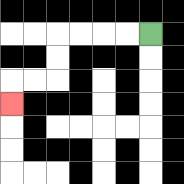{'start': '[6, 1]', 'end': '[0, 4]', 'path_directions': 'L,L,L,L,D,D,L,L,D', 'path_coordinates': '[[6, 1], [5, 1], [4, 1], [3, 1], [2, 1], [2, 2], [2, 3], [1, 3], [0, 3], [0, 4]]'}